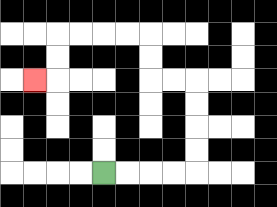{'start': '[4, 7]', 'end': '[1, 3]', 'path_directions': 'R,R,R,R,U,U,U,U,L,L,U,U,L,L,L,L,D,D,L', 'path_coordinates': '[[4, 7], [5, 7], [6, 7], [7, 7], [8, 7], [8, 6], [8, 5], [8, 4], [8, 3], [7, 3], [6, 3], [6, 2], [6, 1], [5, 1], [4, 1], [3, 1], [2, 1], [2, 2], [2, 3], [1, 3]]'}